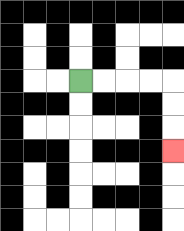{'start': '[3, 3]', 'end': '[7, 6]', 'path_directions': 'R,R,R,R,D,D,D', 'path_coordinates': '[[3, 3], [4, 3], [5, 3], [6, 3], [7, 3], [7, 4], [7, 5], [7, 6]]'}